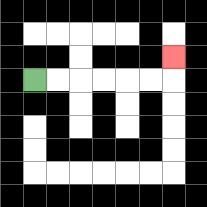{'start': '[1, 3]', 'end': '[7, 2]', 'path_directions': 'R,R,R,R,R,R,U', 'path_coordinates': '[[1, 3], [2, 3], [3, 3], [4, 3], [5, 3], [6, 3], [7, 3], [7, 2]]'}